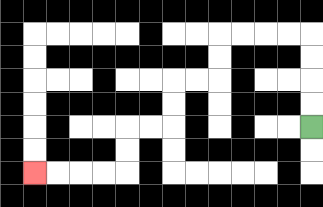{'start': '[13, 5]', 'end': '[1, 7]', 'path_directions': 'U,U,U,U,L,L,L,L,D,D,L,L,D,D,L,L,D,D,L,L,L,L', 'path_coordinates': '[[13, 5], [13, 4], [13, 3], [13, 2], [13, 1], [12, 1], [11, 1], [10, 1], [9, 1], [9, 2], [9, 3], [8, 3], [7, 3], [7, 4], [7, 5], [6, 5], [5, 5], [5, 6], [5, 7], [4, 7], [3, 7], [2, 7], [1, 7]]'}